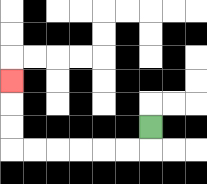{'start': '[6, 5]', 'end': '[0, 3]', 'path_directions': 'D,L,L,L,L,L,L,U,U,U', 'path_coordinates': '[[6, 5], [6, 6], [5, 6], [4, 6], [3, 6], [2, 6], [1, 6], [0, 6], [0, 5], [0, 4], [0, 3]]'}